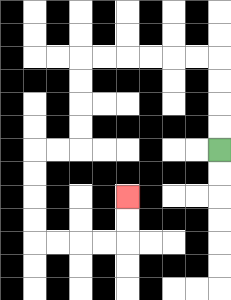{'start': '[9, 6]', 'end': '[5, 8]', 'path_directions': 'U,U,U,U,L,L,L,L,L,L,D,D,D,D,L,L,D,D,D,D,R,R,R,R,U,U', 'path_coordinates': '[[9, 6], [9, 5], [9, 4], [9, 3], [9, 2], [8, 2], [7, 2], [6, 2], [5, 2], [4, 2], [3, 2], [3, 3], [3, 4], [3, 5], [3, 6], [2, 6], [1, 6], [1, 7], [1, 8], [1, 9], [1, 10], [2, 10], [3, 10], [4, 10], [5, 10], [5, 9], [5, 8]]'}